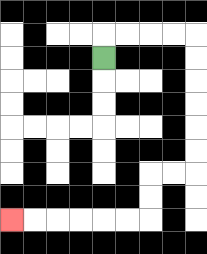{'start': '[4, 2]', 'end': '[0, 9]', 'path_directions': 'U,R,R,R,R,D,D,D,D,D,D,L,L,D,D,L,L,L,L,L,L', 'path_coordinates': '[[4, 2], [4, 1], [5, 1], [6, 1], [7, 1], [8, 1], [8, 2], [8, 3], [8, 4], [8, 5], [8, 6], [8, 7], [7, 7], [6, 7], [6, 8], [6, 9], [5, 9], [4, 9], [3, 9], [2, 9], [1, 9], [0, 9]]'}